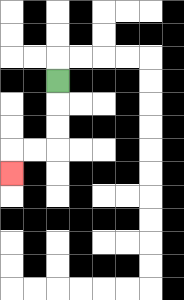{'start': '[2, 3]', 'end': '[0, 7]', 'path_directions': 'D,D,D,L,L,D', 'path_coordinates': '[[2, 3], [2, 4], [2, 5], [2, 6], [1, 6], [0, 6], [0, 7]]'}